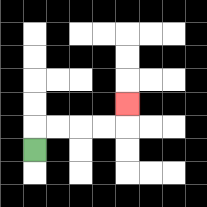{'start': '[1, 6]', 'end': '[5, 4]', 'path_directions': 'U,R,R,R,R,U', 'path_coordinates': '[[1, 6], [1, 5], [2, 5], [3, 5], [4, 5], [5, 5], [5, 4]]'}